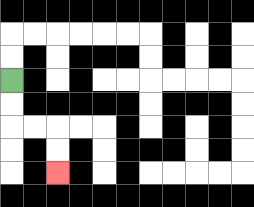{'start': '[0, 3]', 'end': '[2, 7]', 'path_directions': 'D,D,R,R,D,D', 'path_coordinates': '[[0, 3], [0, 4], [0, 5], [1, 5], [2, 5], [2, 6], [2, 7]]'}